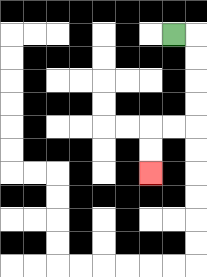{'start': '[7, 1]', 'end': '[6, 7]', 'path_directions': 'R,D,D,D,D,L,L,D,D', 'path_coordinates': '[[7, 1], [8, 1], [8, 2], [8, 3], [8, 4], [8, 5], [7, 5], [6, 5], [6, 6], [6, 7]]'}